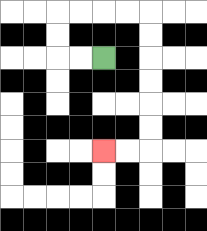{'start': '[4, 2]', 'end': '[4, 6]', 'path_directions': 'L,L,U,U,R,R,R,R,D,D,D,D,D,D,L,L', 'path_coordinates': '[[4, 2], [3, 2], [2, 2], [2, 1], [2, 0], [3, 0], [4, 0], [5, 0], [6, 0], [6, 1], [6, 2], [6, 3], [6, 4], [6, 5], [6, 6], [5, 6], [4, 6]]'}